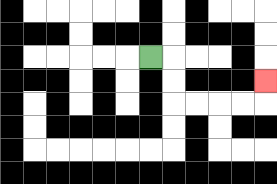{'start': '[6, 2]', 'end': '[11, 3]', 'path_directions': 'R,D,D,R,R,R,R,U', 'path_coordinates': '[[6, 2], [7, 2], [7, 3], [7, 4], [8, 4], [9, 4], [10, 4], [11, 4], [11, 3]]'}